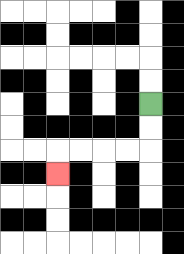{'start': '[6, 4]', 'end': '[2, 7]', 'path_directions': 'D,D,L,L,L,L,D', 'path_coordinates': '[[6, 4], [6, 5], [6, 6], [5, 6], [4, 6], [3, 6], [2, 6], [2, 7]]'}